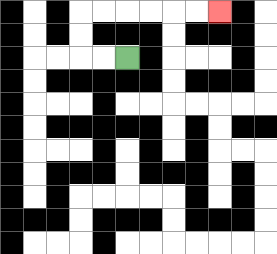{'start': '[5, 2]', 'end': '[9, 0]', 'path_directions': 'L,L,U,U,R,R,R,R,R,R', 'path_coordinates': '[[5, 2], [4, 2], [3, 2], [3, 1], [3, 0], [4, 0], [5, 0], [6, 0], [7, 0], [8, 0], [9, 0]]'}